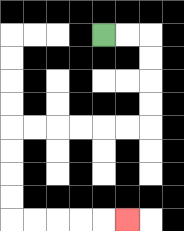{'start': '[4, 1]', 'end': '[5, 9]', 'path_directions': 'R,R,D,D,D,D,L,L,L,L,L,L,D,D,D,D,R,R,R,R,R', 'path_coordinates': '[[4, 1], [5, 1], [6, 1], [6, 2], [6, 3], [6, 4], [6, 5], [5, 5], [4, 5], [3, 5], [2, 5], [1, 5], [0, 5], [0, 6], [0, 7], [0, 8], [0, 9], [1, 9], [2, 9], [3, 9], [4, 9], [5, 9]]'}